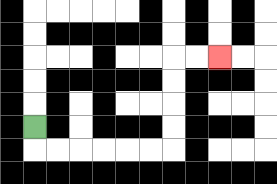{'start': '[1, 5]', 'end': '[9, 2]', 'path_directions': 'D,R,R,R,R,R,R,U,U,U,U,R,R', 'path_coordinates': '[[1, 5], [1, 6], [2, 6], [3, 6], [4, 6], [5, 6], [6, 6], [7, 6], [7, 5], [7, 4], [7, 3], [7, 2], [8, 2], [9, 2]]'}